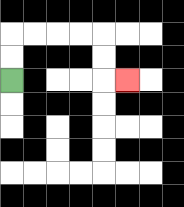{'start': '[0, 3]', 'end': '[5, 3]', 'path_directions': 'U,U,R,R,R,R,D,D,R', 'path_coordinates': '[[0, 3], [0, 2], [0, 1], [1, 1], [2, 1], [3, 1], [4, 1], [4, 2], [4, 3], [5, 3]]'}